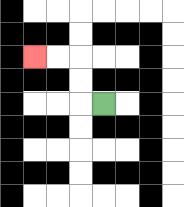{'start': '[4, 4]', 'end': '[1, 2]', 'path_directions': 'L,U,U,L,L', 'path_coordinates': '[[4, 4], [3, 4], [3, 3], [3, 2], [2, 2], [1, 2]]'}